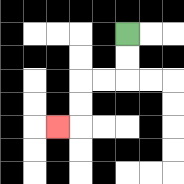{'start': '[5, 1]', 'end': '[2, 5]', 'path_directions': 'D,D,L,L,D,D,L', 'path_coordinates': '[[5, 1], [5, 2], [5, 3], [4, 3], [3, 3], [3, 4], [3, 5], [2, 5]]'}